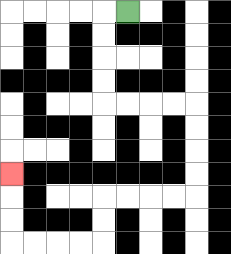{'start': '[5, 0]', 'end': '[0, 7]', 'path_directions': 'L,D,D,D,D,R,R,R,R,D,D,D,D,L,L,L,L,D,D,L,L,L,L,U,U,U', 'path_coordinates': '[[5, 0], [4, 0], [4, 1], [4, 2], [4, 3], [4, 4], [5, 4], [6, 4], [7, 4], [8, 4], [8, 5], [8, 6], [8, 7], [8, 8], [7, 8], [6, 8], [5, 8], [4, 8], [4, 9], [4, 10], [3, 10], [2, 10], [1, 10], [0, 10], [0, 9], [0, 8], [0, 7]]'}